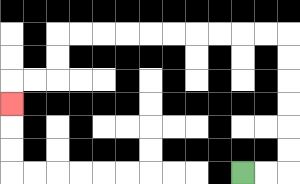{'start': '[10, 7]', 'end': '[0, 4]', 'path_directions': 'R,R,U,U,U,U,U,U,L,L,L,L,L,L,L,L,L,L,D,D,L,L,D', 'path_coordinates': '[[10, 7], [11, 7], [12, 7], [12, 6], [12, 5], [12, 4], [12, 3], [12, 2], [12, 1], [11, 1], [10, 1], [9, 1], [8, 1], [7, 1], [6, 1], [5, 1], [4, 1], [3, 1], [2, 1], [2, 2], [2, 3], [1, 3], [0, 3], [0, 4]]'}